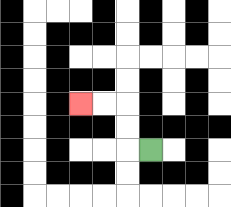{'start': '[6, 6]', 'end': '[3, 4]', 'path_directions': 'L,U,U,L,L', 'path_coordinates': '[[6, 6], [5, 6], [5, 5], [5, 4], [4, 4], [3, 4]]'}